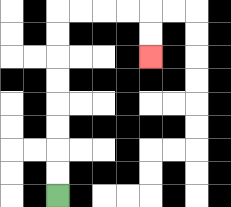{'start': '[2, 8]', 'end': '[6, 2]', 'path_directions': 'U,U,U,U,U,U,U,U,R,R,R,R,D,D', 'path_coordinates': '[[2, 8], [2, 7], [2, 6], [2, 5], [2, 4], [2, 3], [2, 2], [2, 1], [2, 0], [3, 0], [4, 0], [5, 0], [6, 0], [6, 1], [6, 2]]'}